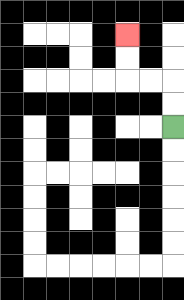{'start': '[7, 5]', 'end': '[5, 1]', 'path_directions': 'U,U,L,L,U,U', 'path_coordinates': '[[7, 5], [7, 4], [7, 3], [6, 3], [5, 3], [5, 2], [5, 1]]'}